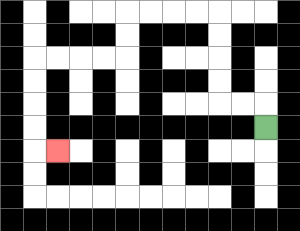{'start': '[11, 5]', 'end': '[2, 6]', 'path_directions': 'U,L,L,U,U,U,U,L,L,L,L,D,D,L,L,L,L,D,D,D,D,R', 'path_coordinates': '[[11, 5], [11, 4], [10, 4], [9, 4], [9, 3], [9, 2], [9, 1], [9, 0], [8, 0], [7, 0], [6, 0], [5, 0], [5, 1], [5, 2], [4, 2], [3, 2], [2, 2], [1, 2], [1, 3], [1, 4], [1, 5], [1, 6], [2, 6]]'}